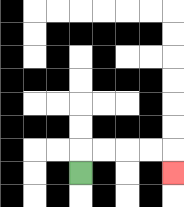{'start': '[3, 7]', 'end': '[7, 7]', 'path_directions': 'U,R,R,R,R,D', 'path_coordinates': '[[3, 7], [3, 6], [4, 6], [5, 6], [6, 6], [7, 6], [7, 7]]'}